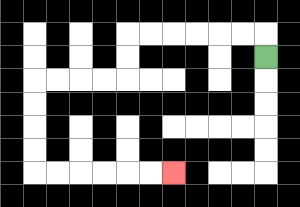{'start': '[11, 2]', 'end': '[7, 7]', 'path_directions': 'U,L,L,L,L,L,L,D,D,L,L,L,L,D,D,D,D,R,R,R,R,R,R', 'path_coordinates': '[[11, 2], [11, 1], [10, 1], [9, 1], [8, 1], [7, 1], [6, 1], [5, 1], [5, 2], [5, 3], [4, 3], [3, 3], [2, 3], [1, 3], [1, 4], [1, 5], [1, 6], [1, 7], [2, 7], [3, 7], [4, 7], [5, 7], [6, 7], [7, 7]]'}